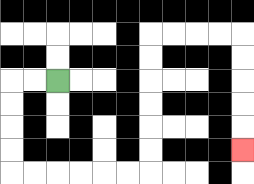{'start': '[2, 3]', 'end': '[10, 6]', 'path_directions': 'L,L,D,D,D,D,R,R,R,R,R,R,U,U,U,U,U,U,R,R,R,R,D,D,D,D,D', 'path_coordinates': '[[2, 3], [1, 3], [0, 3], [0, 4], [0, 5], [0, 6], [0, 7], [1, 7], [2, 7], [3, 7], [4, 7], [5, 7], [6, 7], [6, 6], [6, 5], [6, 4], [6, 3], [6, 2], [6, 1], [7, 1], [8, 1], [9, 1], [10, 1], [10, 2], [10, 3], [10, 4], [10, 5], [10, 6]]'}